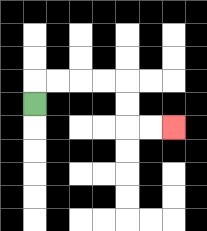{'start': '[1, 4]', 'end': '[7, 5]', 'path_directions': 'U,R,R,R,R,D,D,R,R', 'path_coordinates': '[[1, 4], [1, 3], [2, 3], [3, 3], [4, 3], [5, 3], [5, 4], [5, 5], [6, 5], [7, 5]]'}